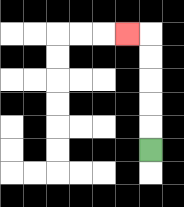{'start': '[6, 6]', 'end': '[5, 1]', 'path_directions': 'U,U,U,U,U,L', 'path_coordinates': '[[6, 6], [6, 5], [6, 4], [6, 3], [6, 2], [6, 1], [5, 1]]'}